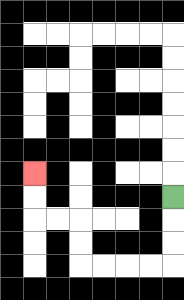{'start': '[7, 8]', 'end': '[1, 7]', 'path_directions': 'D,D,D,L,L,L,L,U,U,L,L,U,U', 'path_coordinates': '[[7, 8], [7, 9], [7, 10], [7, 11], [6, 11], [5, 11], [4, 11], [3, 11], [3, 10], [3, 9], [2, 9], [1, 9], [1, 8], [1, 7]]'}